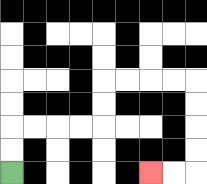{'start': '[0, 7]', 'end': '[6, 7]', 'path_directions': 'U,U,R,R,R,R,U,U,R,R,R,R,D,D,D,D,L,L', 'path_coordinates': '[[0, 7], [0, 6], [0, 5], [1, 5], [2, 5], [3, 5], [4, 5], [4, 4], [4, 3], [5, 3], [6, 3], [7, 3], [8, 3], [8, 4], [8, 5], [8, 6], [8, 7], [7, 7], [6, 7]]'}